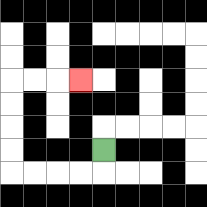{'start': '[4, 6]', 'end': '[3, 3]', 'path_directions': 'D,L,L,L,L,U,U,U,U,R,R,R', 'path_coordinates': '[[4, 6], [4, 7], [3, 7], [2, 7], [1, 7], [0, 7], [0, 6], [0, 5], [0, 4], [0, 3], [1, 3], [2, 3], [3, 3]]'}